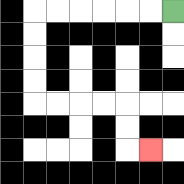{'start': '[7, 0]', 'end': '[6, 6]', 'path_directions': 'L,L,L,L,L,L,D,D,D,D,R,R,R,R,D,D,R', 'path_coordinates': '[[7, 0], [6, 0], [5, 0], [4, 0], [3, 0], [2, 0], [1, 0], [1, 1], [1, 2], [1, 3], [1, 4], [2, 4], [3, 4], [4, 4], [5, 4], [5, 5], [5, 6], [6, 6]]'}